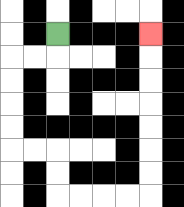{'start': '[2, 1]', 'end': '[6, 1]', 'path_directions': 'D,L,L,D,D,D,D,R,R,D,D,R,R,R,R,U,U,U,U,U,U,U', 'path_coordinates': '[[2, 1], [2, 2], [1, 2], [0, 2], [0, 3], [0, 4], [0, 5], [0, 6], [1, 6], [2, 6], [2, 7], [2, 8], [3, 8], [4, 8], [5, 8], [6, 8], [6, 7], [6, 6], [6, 5], [6, 4], [6, 3], [6, 2], [6, 1]]'}